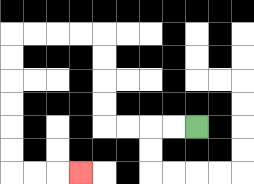{'start': '[8, 5]', 'end': '[3, 7]', 'path_directions': 'L,L,L,L,U,U,U,U,L,L,L,L,D,D,D,D,D,D,R,R,R', 'path_coordinates': '[[8, 5], [7, 5], [6, 5], [5, 5], [4, 5], [4, 4], [4, 3], [4, 2], [4, 1], [3, 1], [2, 1], [1, 1], [0, 1], [0, 2], [0, 3], [0, 4], [0, 5], [0, 6], [0, 7], [1, 7], [2, 7], [3, 7]]'}